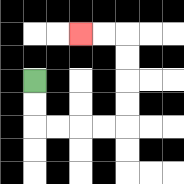{'start': '[1, 3]', 'end': '[3, 1]', 'path_directions': 'D,D,R,R,R,R,U,U,U,U,L,L', 'path_coordinates': '[[1, 3], [1, 4], [1, 5], [2, 5], [3, 5], [4, 5], [5, 5], [5, 4], [5, 3], [5, 2], [5, 1], [4, 1], [3, 1]]'}